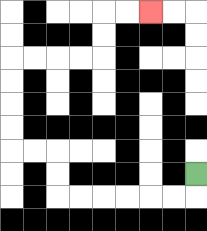{'start': '[8, 7]', 'end': '[6, 0]', 'path_directions': 'D,L,L,L,L,L,L,U,U,L,L,U,U,U,U,R,R,R,R,U,U,R,R', 'path_coordinates': '[[8, 7], [8, 8], [7, 8], [6, 8], [5, 8], [4, 8], [3, 8], [2, 8], [2, 7], [2, 6], [1, 6], [0, 6], [0, 5], [0, 4], [0, 3], [0, 2], [1, 2], [2, 2], [3, 2], [4, 2], [4, 1], [4, 0], [5, 0], [6, 0]]'}